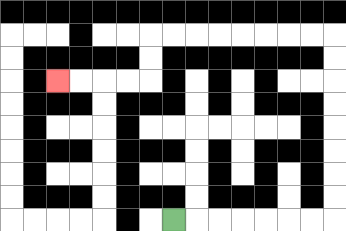{'start': '[7, 9]', 'end': '[2, 3]', 'path_directions': 'R,R,R,R,R,R,R,U,U,U,U,U,U,U,U,L,L,L,L,L,L,L,L,D,D,L,L,L,L', 'path_coordinates': '[[7, 9], [8, 9], [9, 9], [10, 9], [11, 9], [12, 9], [13, 9], [14, 9], [14, 8], [14, 7], [14, 6], [14, 5], [14, 4], [14, 3], [14, 2], [14, 1], [13, 1], [12, 1], [11, 1], [10, 1], [9, 1], [8, 1], [7, 1], [6, 1], [6, 2], [6, 3], [5, 3], [4, 3], [3, 3], [2, 3]]'}